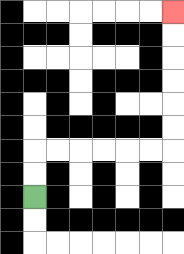{'start': '[1, 8]', 'end': '[7, 0]', 'path_directions': 'U,U,R,R,R,R,R,R,U,U,U,U,U,U', 'path_coordinates': '[[1, 8], [1, 7], [1, 6], [2, 6], [3, 6], [4, 6], [5, 6], [6, 6], [7, 6], [7, 5], [7, 4], [7, 3], [7, 2], [7, 1], [7, 0]]'}